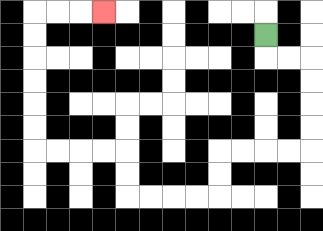{'start': '[11, 1]', 'end': '[4, 0]', 'path_directions': 'D,R,R,D,D,D,D,L,L,L,L,D,D,L,L,L,L,U,U,L,L,L,L,U,U,U,U,U,U,R,R,R', 'path_coordinates': '[[11, 1], [11, 2], [12, 2], [13, 2], [13, 3], [13, 4], [13, 5], [13, 6], [12, 6], [11, 6], [10, 6], [9, 6], [9, 7], [9, 8], [8, 8], [7, 8], [6, 8], [5, 8], [5, 7], [5, 6], [4, 6], [3, 6], [2, 6], [1, 6], [1, 5], [1, 4], [1, 3], [1, 2], [1, 1], [1, 0], [2, 0], [3, 0], [4, 0]]'}